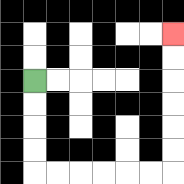{'start': '[1, 3]', 'end': '[7, 1]', 'path_directions': 'D,D,D,D,R,R,R,R,R,R,U,U,U,U,U,U', 'path_coordinates': '[[1, 3], [1, 4], [1, 5], [1, 6], [1, 7], [2, 7], [3, 7], [4, 7], [5, 7], [6, 7], [7, 7], [7, 6], [7, 5], [7, 4], [7, 3], [7, 2], [7, 1]]'}